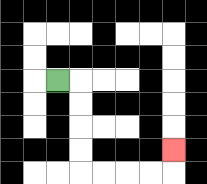{'start': '[2, 3]', 'end': '[7, 6]', 'path_directions': 'R,D,D,D,D,R,R,R,R,U', 'path_coordinates': '[[2, 3], [3, 3], [3, 4], [3, 5], [3, 6], [3, 7], [4, 7], [5, 7], [6, 7], [7, 7], [7, 6]]'}